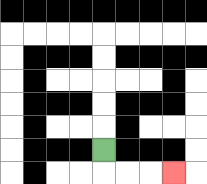{'start': '[4, 6]', 'end': '[7, 7]', 'path_directions': 'D,R,R,R', 'path_coordinates': '[[4, 6], [4, 7], [5, 7], [6, 7], [7, 7]]'}